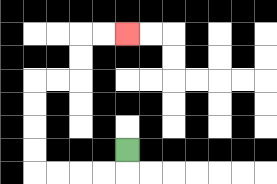{'start': '[5, 6]', 'end': '[5, 1]', 'path_directions': 'D,L,L,L,L,U,U,U,U,R,R,U,U,R,R', 'path_coordinates': '[[5, 6], [5, 7], [4, 7], [3, 7], [2, 7], [1, 7], [1, 6], [1, 5], [1, 4], [1, 3], [2, 3], [3, 3], [3, 2], [3, 1], [4, 1], [5, 1]]'}